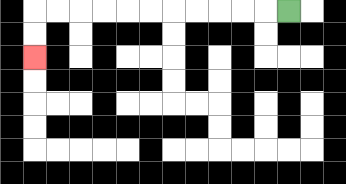{'start': '[12, 0]', 'end': '[1, 2]', 'path_directions': 'L,L,L,L,L,L,L,L,L,L,L,D,D', 'path_coordinates': '[[12, 0], [11, 0], [10, 0], [9, 0], [8, 0], [7, 0], [6, 0], [5, 0], [4, 0], [3, 0], [2, 0], [1, 0], [1, 1], [1, 2]]'}